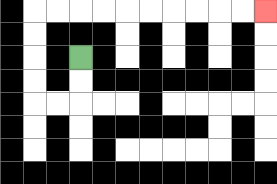{'start': '[3, 2]', 'end': '[11, 0]', 'path_directions': 'D,D,L,L,U,U,U,U,R,R,R,R,R,R,R,R,R,R', 'path_coordinates': '[[3, 2], [3, 3], [3, 4], [2, 4], [1, 4], [1, 3], [1, 2], [1, 1], [1, 0], [2, 0], [3, 0], [4, 0], [5, 0], [6, 0], [7, 0], [8, 0], [9, 0], [10, 0], [11, 0]]'}